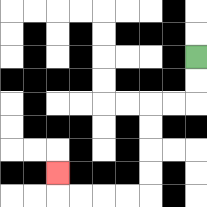{'start': '[8, 2]', 'end': '[2, 7]', 'path_directions': 'D,D,L,L,D,D,D,D,L,L,L,L,U', 'path_coordinates': '[[8, 2], [8, 3], [8, 4], [7, 4], [6, 4], [6, 5], [6, 6], [6, 7], [6, 8], [5, 8], [4, 8], [3, 8], [2, 8], [2, 7]]'}